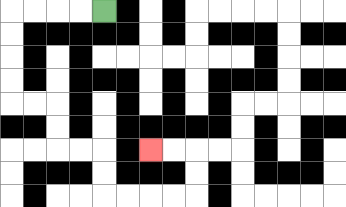{'start': '[4, 0]', 'end': '[6, 6]', 'path_directions': 'L,L,L,L,D,D,D,D,R,R,D,D,R,R,D,D,R,R,R,R,U,U,L,L', 'path_coordinates': '[[4, 0], [3, 0], [2, 0], [1, 0], [0, 0], [0, 1], [0, 2], [0, 3], [0, 4], [1, 4], [2, 4], [2, 5], [2, 6], [3, 6], [4, 6], [4, 7], [4, 8], [5, 8], [6, 8], [7, 8], [8, 8], [8, 7], [8, 6], [7, 6], [6, 6]]'}